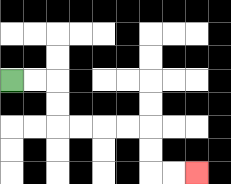{'start': '[0, 3]', 'end': '[8, 7]', 'path_directions': 'R,R,D,D,R,R,R,R,D,D,R,R', 'path_coordinates': '[[0, 3], [1, 3], [2, 3], [2, 4], [2, 5], [3, 5], [4, 5], [5, 5], [6, 5], [6, 6], [6, 7], [7, 7], [8, 7]]'}